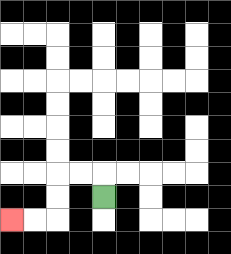{'start': '[4, 8]', 'end': '[0, 9]', 'path_directions': 'U,L,L,D,D,L,L', 'path_coordinates': '[[4, 8], [4, 7], [3, 7], [2, 7], [2, 8], [2, 9], [1, 9], [0, 9]]'}